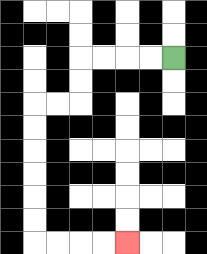{'start': '[7, 2]', 'end': '[5, 10]', 'path_directions': 'L,L,L,L,D,D,L,L,D,D,D,D,D,D,R,R,R,R', 'path_coordinates': '[[7, 2], [6, 2], [5, 2], [4, 2], [3, 2], [3, 3], [3, 4], [2, 4], [1, 4], [1, 5], [1, 6], [1, 7], [1, 8], [1, 9], [1, 10], [2, 10], [3, 10], [4, 10], [5, 10]]'}